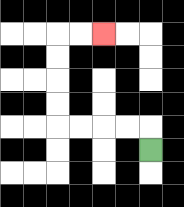{'start': '[6, 6]', 'end': '[4, 1]', 'path_directions': 'U,L,L,L,L,U,U,U,U,R,R', 'path_coordinates': '[[6, 6], [6, 5], [5, 5], [4, 5], [3, 5], [2, 5], [2, 4], [2, 3], [2, 2], [2, 1], [3, 1], [4, 1]]'}